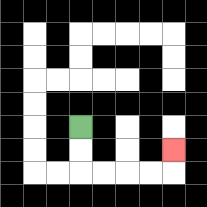{'start': '[3, 5]', 'end': '[7, 6]', 'path_directions': 'D,D,R,R,R,R,U', 'path_coordinates': '[[3, 5], [3, 6], [3, 7], [4, 7], [5, 7], [6, 7], [7, 7], [7, 6]]'}